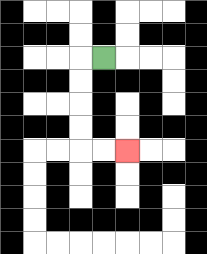{'start': '[4, 2]', 'end': '[5, 6]', 'path_directions': 'L,D,D,D,D,R,R', 'path_coordinates': '[[4, 2], [3, 2], [3, 3], [3, 4], [3, 5], [3, 6], [4, 6], [5, 6]]'}